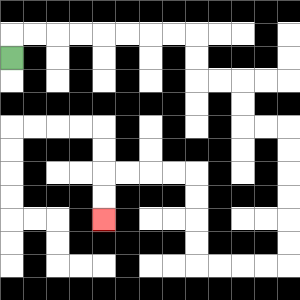{'start': '[0, 2]', 'end': '[4, 9]', 'path_directions': 'U,R,R,R,R,R,R,R,R,D,D,R,R,D,D,R,R,D,D,D,D,D,D,L,L,L,L,U,U,U,U,L,L,L,L,D,D', 'path_coordinates': '[[0, 2], [0, 1], [1, 1], [2, 1], [3, 1], [4, 1], [5, 1], [6, 1], [7, 1], [8, 1], [8, 2], [8, 3], [9, 3], [10, 3], [10, 4], [10, 5], [11, 5], [12, 5], [12, 6], [12, 7], [12, 8], [12, 9], [12, 10], [12, 11], [11, 11], [10, 11], [9, 11], [8, 11], [8, 10], [8, 9], [8, 8], [8, 7], [7, 7], [6, 7], [5, 7], [4, 7], [4, 8], [4, 9]]'}